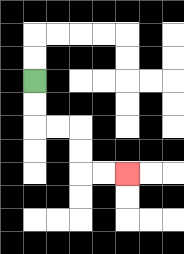{'start': '[1, 3]', 'end': '[5, 7]', 'path_directions': 'D,D,R,R,D,D,R,R', 'path_coordinates': '[[1, 3], [1, 4], [1, 5], [2, 5], [3, 5], [3, 6], [3, 7], [4, 7], [5, 7]]'}